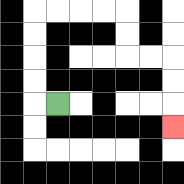{'start': '[2, 4]', 'end': '[7, 5]', 'path_directions': 'L,U,U,U,U,R,R,R,R,D,D,R,R,D,D,D', 'path_coordinates': '[[2, 4], [1, 4], [1, 3], [1, 2], [1, 1], [1, 0], [2, 0], [3, 0], [4, 0], [5, 0], [5, 1], [5, 2], [6, 2], [7, 2], [7, 3], [7, 4], [7, 5]]'}